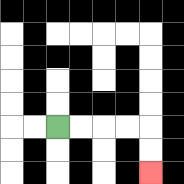{'start': '[2, 5]', 'end': '[6, 7]', 'path_directions': 'R,R,R,R,D,D', 'path_coordinates': '[[2, 5], [3, 5], [4, 5], [5, 5], [6, 5], [6, 6], [6, 7]]'}